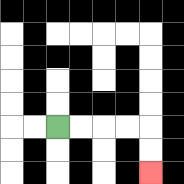{'start': '[2, 5]', 'end': '[6, 7]', 'path_directions': 'R,R,R,R,D,D', 'path_coordinates': '[[2, 5], [3, 5], [4, 5], [5, 5], [6, 5], [6, 6], [6, 7]]'}